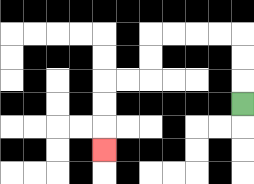{'start': '[10, 4]', 'end': '[4, 6]', 'path_directions': 'U,U,U,L,L,L,L,D,D,L,L,D,D,D', 'path_coordinates': '[[10, 4], [10, 3], [10, 2], [10, 1], [9, 1], [8, 1], [7, 1], [6, 1], [6, 2], [6, 3], [5, 3], [4, 3], [4, 4], [4, 5], [4, 6]]'}